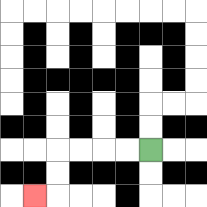{'start': '[6, 6]', 'end': '[1, 8]', 'path_directions': 'L,L,L,L,D,D,L', 'path_coordinates': '[[6, 6], [5, 6], [4, 6], [3, 6], [2, 6], [2, 7], [2, 8], [1, 8]]'}